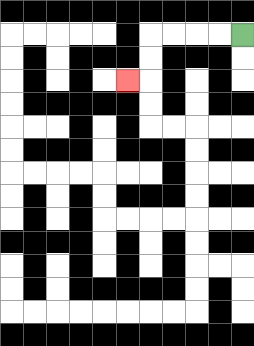{'start': '[10, 1]', 'end': '[5, 3]', 'path_directions': 'L,L,L,L,D,D,L', 'path_coordinates': '[[10, 1], [9, 1], [8, 1], [7, 1], [6, 1], [6, 2], [6, 3], [5, 3]]'}